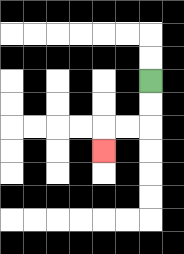{'start': '[6, 3]', 'end': '[4, 6]', 'path_directions': 'D,D,L,L,D', 'path_coordinates': '[[6, 3], [6, 4], [6, 5], [5, 5], [4, 5], [4, 6]]'}